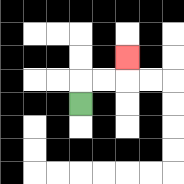{'start': '[3, 4]', 'end': '[5, 2]', 'path_directions': 'U,R,R,U', 'path_coordinates': '[[3, 4], [3, 3], [4, 3], [5, 3], [5, 2]]'}